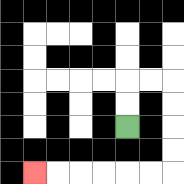{'start': '[5, 5]', 'end': '[1, 7]', 'path_directions': 'U,U,R,R,D,D,D,D,L,L,L,L,L,L', 'path_coordinates': '[[5, 5], [5, 4], [5, 3], [6, 3], [7, 3], [7, 4], [7, 5], [7, 6], [7, 7], [6, 7], [5, 7], [4, 7], [3, 7], [2, 7], [1, 7]]'}